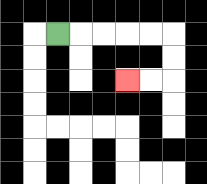{'start': '[2, 1]', 'end': '[5, 3]', 'path_directions': 'R,R,R,R,R,D,D,L,L', 'path_coordinates': '[[2, 1], [3, 1], [4, 1], [5, 1], [6, 1], [7, 1], [7, 2], [7, 3], [6, 3], [5, 3]]'}